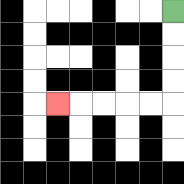{'start': '[7, 0]', 'end': '[2, 4]', 'path_directions': 'D,D,D,D,L,L,L,L,L', 'path_coordinates': '[[7, 0], [7, 1], [7, 2], [7, 3], [7, 4], [6, 4], [5, 4], [4, 4], [3, 4], [2, 4]]'}